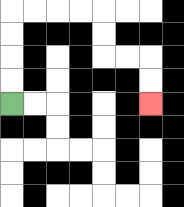{'start': '[0, 4]', 'end': '[6, 4]', 'path_directions': 'U,U,U,U,R,R,R,R,D,D,R,R,D,D', 'path_coordinates': '[[0, 4], [0, 3], [0, 2], [0, 1], [0, 0], [1, 0], [2, 0], [3, 0], [4, 0], [4, 1], [4, 2], [5, 2], [6, 2], [6, 3], [6, 4]]'}